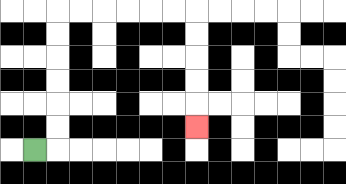{'start': '[1, 6]', 'end': '[8, 5]', 'path_directions': 'R,U,U,U,U,U,U,R,R,R,R,R,R,D,D,D,D,D', 'path_coordinates': '[[1, 6], [2, 6], [2, 5], [2, 4], [2, 3], [2, 2], [2, 1], [2, 0], [3, 0], [4, 0], [5, 0], [6, 0], [7, 0], [8, 0], [8, 1], [8, 2], [8, 3], [8, 4], [8, 5]]'}